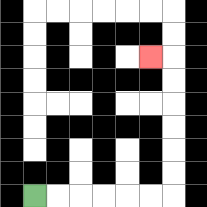{'start': '[1, 8]', 'end': '[6, 2]', 'path_directions': 'R,R,R,R,R,R,U,U,U,U,U,U,L', 'path_coordinates': '[[1, 8], [2, 8], [3, 8], [4, 8], [5, 8], [6, 8], [7, 8], [7, 7], [7, 6], [7, 5], [7, 4], [7, 3], [7, 2], [6, 2]]'}